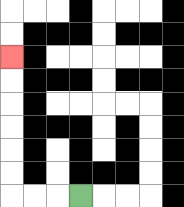{'start': '[3, 8]', 'end': '[0, 2]', 'path_directions': 'L,L,L,U,U,U,U,U,U', 'path_coordinates': '[[3, 8], [2, 8], [1, 8], [0, 8], [0, 7], [0, 6], [0, 5], [0, 4], [0, 3], [0, 2]]'}